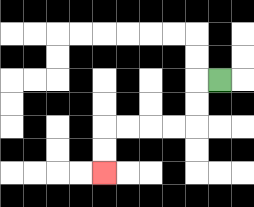{'start': '[9, 3]', 'end': '[4, 7]', 'path_directions': 'L,D,D,L,L,L,L,D,D', 'path_coordinates': '[[9, 3], [8, 3], [8, 4], [8, 5], [7, 5], [6, 5], [5, 5], [4, 5], [4, 6], [4, 7]]'}